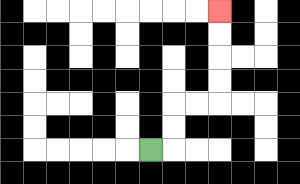{'start': '[6, 6]', 'end': '[9, 0]', 'path_directions': 'R,U,U,R,R,U,U,U,U', 'path_coordinates': '[[6, 6], [7, 6], [7, 5], [7, 4], [8, 4], [9, 4], [9, 3], [9, 2], [9, 1], [9, 0]]'}